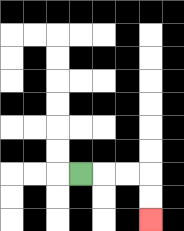{'start': '[3, 7]', 'end': '[6, 9]', 'path_directions': 'R,R,R,D,D', 'path_coordinates': '[[3, 7], [4, 7], [5, 7], [6, 7], [6, 8], [6, 9]]'}